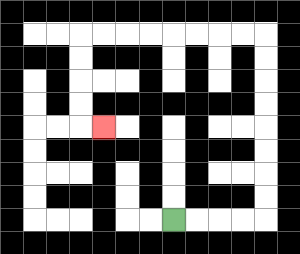{'start': '[7, 9]', 'end': '[4, 5]', 'path_directions': 'R,R,R,R,U,U,U,U,U,U,U,U,L,L,L,L,L,L,L,L,D,D,D,D,R', 'path_coordinates': '[[7, 9], [8, 9], [9, 9], [10, 9], [11, 9], [11, 8], [11, 7], [11, 6], [11, 5], [11, 4], [11, 3], [11, 2], [11, 1], [10, 1], [9, 1], [8, 1], [7, 1], [6, 1], [5, 1], [4, 1], [3, 1], [3, 2], [3, 3], [3, 4], [3, 5], [4, 5]]'}